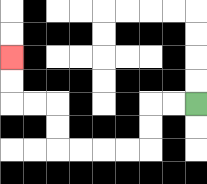{'start': '[8, 4]', 'end': '[0, 2]', 'path_directions': 'L,L,D,D,L,L,L,L,U,U,L,L,U,U', 'path_coordinates': '[[8, 4], [7, 4], [6, 4], [6, 5], [6, 6], [5, 6], [4, 6], [3, 6], [2, 6], [2, 5], [2, 4], [1, 4], [0, 4], [0, 3], [0, 2]]'}